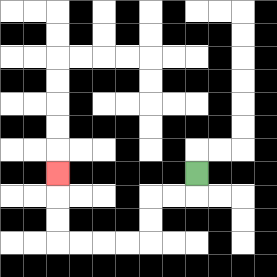{'start': '[8, 7]', 'end': '[2, 7]', 'path_directions': 'D,L,L,D,D,L,L,L,L,U,U,U', 'path_coordinates': '[[8, 7], [8, 8], [7, 8], [6, 8], [6, 9], [6, 10], [5, 10], [4, 10], [3, 10], [2, 10], [2, 9], [2, 8], [2, 7]]'}